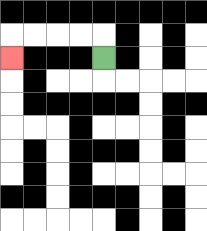{'start': '[4, 2]', 'end': '[0, 2]', 'path_directions': 'U,L,L,L,L,D', 'path_coordinates': '[[4, 2], [4, 1], [3, 1], [2, 1], [1, 1], [0, 1], [0, 2]]'}